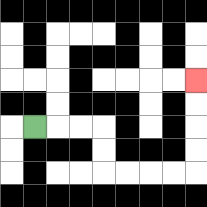{'start': '[1, 5]', 'end': '[8, 3]', 'path_directions': 'R,R,R,D,D,R,R,R,R,U,U,U,U', 'path_coordinates': '[[1, 5], [2, 5], [3, 5], [4, 5], [4, 6], [4, 7], [5, 7], [6, 7], [7, 7], [8, 7], [8, 6], [8, 5], [8, 4], [8, 3]]'}